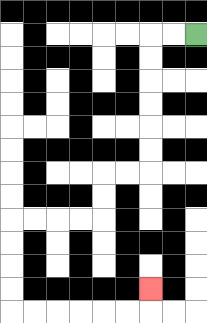{'start': '[8, 1]', 'end': '[6, 12]', 'path_directions': 'L,L,D,D,D,D,D,D,L,L,D,D,L,L,L,L,D,D,D,D,R,R,R,R,R,R,U', 'path_coordinates': '[[8, 1], [7, 1], [6, 1], [6, 2], [6, 3], [6, 4], [6, 5], [6, 6], [6, 7], [5, 7], [4, 7], [4, 8], [4, 9], [3, 9], [2, 9], [1, 9], [0, 9], [0, 10], [0, 11], [0, 12], [0, 13], [1, 13], [2, 13], [3, 13], [4, 13], [5, 13], [6, 13], [6, 12]]'}